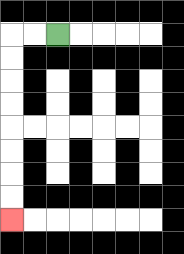{'start': '[2, 1]', 'end': '[0, 9]', 'path_directions': 'L,L,D,D,D,D,D,D,D,D', 'path_coordinates': '[[2, 1], [1, 1], [0, 1], [0, 2], [0, 3], [0, 4], [0, 5], [0, 6], [0, 7], [0, 8], [0, 9]]'}